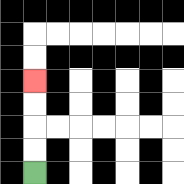{'start': '[1, 7]', 'end': '[1, 3]', 'path_directions': 'U,U,U,U', 'path_coordinates': '[[1, 7], [1, 6], [1, 5], [1, 4], [1, 3]]'}